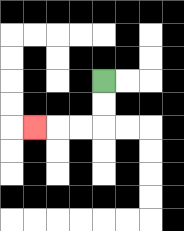{'start': '[4, 3]', 'end': '[1, 5]', 'path_directions': 'D,D,L,L,L', 'path_coordinates': '[[4, 3], [4, 4], [4, 5], [3, 5], [2, 5], [1, 5]]'}